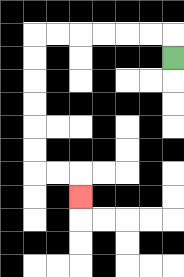{'start': '[7, 2]', 'end': '[3, 8]', 'path_directions': 'U,L,L,L,L,L,L,D,D,D,D,D,D,R,R,D', 'path_coordinates': '[[7, 2], [7, 1], [6, 1], [5, 1], [4, 1], [3, 1], [2, 1], [1, 1], [1, 2], [1, 3], [1, 4], [1, 5], [1, 6], [1, 7], [2, 7], [3, 7], [3, 8]]'}